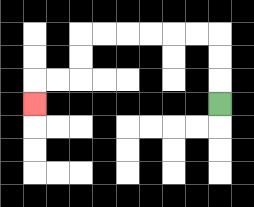{'start': '[9, 4]', 'end': '[1, 4]', 'path_directions': 'U,U,U,L,L,L,L,L,L,D,D,L,L,D', 'path_coordinates': '[[9, 4], [9, 3], [9, 2], [9, 1], [8, 1], [7, 1], [6, 1], [5, 1], [4, 1], [3, 1], [3, 2], [3, 3], [2, 3], [1, 3], [1, 4]]'}